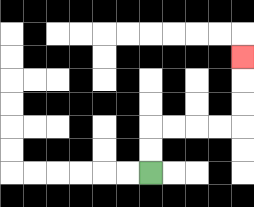{'start': '[6, 7]', 'end': '[10, 2]', 'path_directions': 'U,U,R,R,R,R,U,U,U', 'path_coordinates': '[[6, 7], [6, 6], [6, 5], [7, 5], [8, 5], [9, 5], [10, 5], [10, 4], [10, 3], [10, 2]]'}